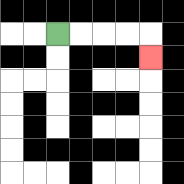{'start': '[2, 1]', 'end': '[6, 2]', 'path_directions': 'R,R,R,R,D', 'path_coordinates': '[[2, 1], [3, 1], [4, 1], [5, 1], [6, 1], [6, 2]]'}